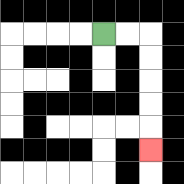{'start': '[4, 1]', 'end': '[6, 6]', 'path_directions': 'R,R,D,D,D,D,D', 'path_coordinates': '[[4, 1], [5, 1], [6, 1], [6, 2], [6, 3], [6, 4], [6, 5], [6, 6]]'}